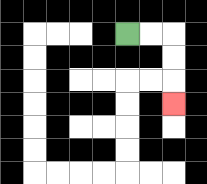{'start': '[5, 1]', 'end': '[7, 4]', 'path_directions': 'R,R,D,D,D', 'path_coordinates': '[[5, 1], [6, 1], [7, 1], [7, 2], [7, 3], [7, 4]]'}